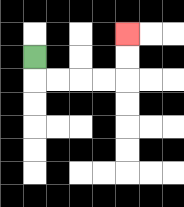{'start': '[1, 2]', 'end': '[5, 1]', 'path_directions': 'D,R,R,R,R,U,U', 'path_coordinates': '[[1, 2], [1, 3], [2, 3], [3, 3], [4, 3], [5, 3], [5, 2], [5, 1]]'}